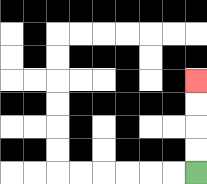{'start': '[8, 7]', 'end': '[8, 3]', 'path_directions': 'U,U,U,U', 'path_coordinates': '[[8, 7], [8, 6], [8, 5], [8, 4], [8, 3]]'}